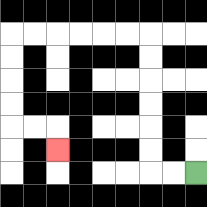{'start': '[8, 7]', 'end': '[2, 6]', 'path_directions': 'L,L,U,U,U,U,U,U,L,L,L,L,L,L,D,D,D,D,R,R,D', 'path_coordinates': '[[8, 7], [7, 7], [6, 7], [6, 6], [6, 5], [6, 4], [6, 3], [6, 2], [6, 1], [5, 1], [4, 1], [3, 1], [2, 1], [1, 1], [0, 1], [0, 2], [0, 3], [0, 4], [0, 5], [1, 5], [2, 5], [2, 6]]'}